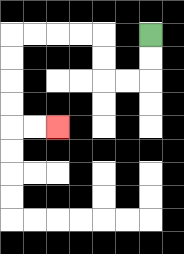{'start': '[6, 1]', 'end': '[2, 5]', 'path_directions': 'D,D,L,L,U,U,L,L,L,L,D,D,D,D,R,R', 'path_coordinates': '[[6, 1], [6, 2], [6, 3], [5, 3], [4, 3], [4, 2], [4, 1], [3, 1], [2, 1], [1, 1], [0, 1], [0, 2], [0, 3], [0, 4], [0, 5], [1, 5], [2, 5]]'}